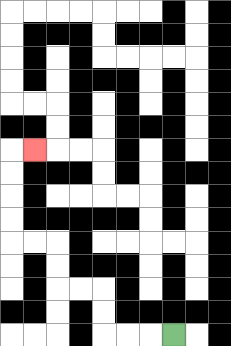{'start': '[7, 14]', 'end': '[1, 6]', 'path_directions': 'L,L,L,U,U,L,L,U,U,L,L,U,U,U,U,R', 'path_coordinates': '[[7, 14], [6, 14], [5, 14], [4, 14], [4, 13], [4, 12], [3, 12], [2, 12], [2, 11], [2, 10], [1, 10], [0, 10], [0, 9], [0, 8], [0, 7], [0, 6], [1, 6]]'}